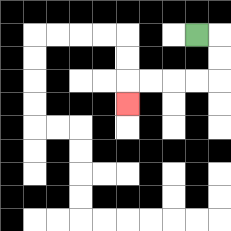{'start': '[8, 1]', 'end': '[5, 4]', 'path_directions': 'R,D,D,L,L,L,L,D', 'path_coordinates': '[[8, 1], [9, 1], [9, 2], [9, 3], [8, 3], [7, 3], [6, 3], [5, 3], [5, 4]]'}